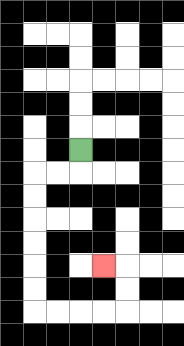{'start': '[3, 6]', 'end': '[4, 11]', 'path_directions': 'D,L,L,D,D,D,D,D,D,R,R,R,R,U,U,L', 'path_coordinates': '[[3, 6], [3, 7], [2, 7], [1, 7], [1, 8], [1, 9], [1, 10], [1, 11], [1, 12], [1, 13], [2, 13], [3, 13], [4, 13], [5, 13], [5, 12], [5, 11], [4, 11]]'}